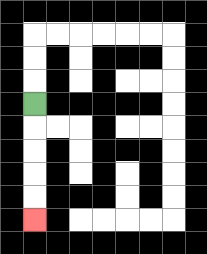{'start': '[1, 4]', 'end': '[1, 9]', 'path_directions': 'D,D,D,D,D', 'path_coordinates': '[[1, 4], [1, 5], [1, 6], [1, 7], [1, 8], [1, 9]]'}